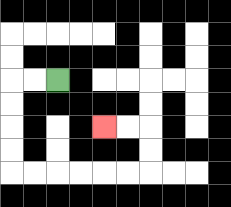{'start': '[2, 3]', 'end': '[4, 5]', 'path_directions': 'L,L,D,D,D,D,R,R,R,R,R,R,U,U,L,L', 'path_coordinates': '[[2, 3], [1, 3], [0, 3], [0, 4], [0, 5], [0, 6], [0, 7], [1, 7], [2, 7], [3, 7], [4, 7], [5, 7], [6, 7], [6, 6], [6, 5], [5, 5], [4, 5]]'}